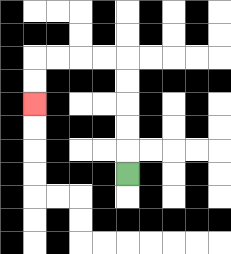{'start': '[5, 7]', 'end': '[1, 4]', 'path_directions': 'U,U,U,U,U,L,L,L,L,D,D', 'path_coordinates': '[[5, 7], [5, 6], [5, 5], [5, 4], [5, 3], [5, 2], [4, 2], [3, 2], [2, 2], [1, 2], [1, 3], [1, 4]]'}